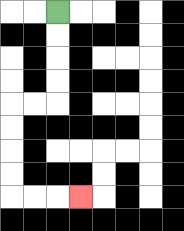{'start': '[2, 0]', 'end': '[3, 8]', 'path_directions': 'D,D,D,D,L,L,D,D,D,D,R,R,R', 'path_coordinates': '[[2, 0], [2, 1], [2, 2], [2, 3], [2, 4], [1, 4], [0, 4], [0, 5], [0, 6], [0, 7], [0, 8], [1, 8], [2, 8], [3, 8]]'}